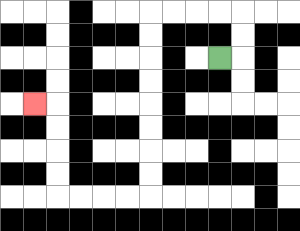{'start': '[9, 2]', 'end': '[1, 4]', 'path_directions': 'R,U,U,L,L,L,L,D,D,D,D,D,D,D,D,L,L,L,L,U,U,U,U,L', 'path_coordinates': '[[9, 2], [10, 2], [10, 1], [10, 0], [9, 0], [8, 0], [7, 0], [6, 0], [6, 1], [6, 2], [6, 3], [6, 4], [6, 5], [6, 6], [6, 7], [6, 8], [5, 8], [4, 8], [3, 8], [2, 8], [2, 7], [2, 6], [2, 5], [2, 4], [1, 4]]'}